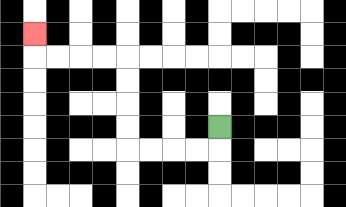{'start': '[9, 5]', 'end': '[1, 1]', 'path_directions': 'D,L,L,L,L,U,U,U,U,L,L,L,L,U', 'path_coordinates': '[[9, 5], [9, 6], [8, 6], [7, 6], [6, 6], [5, 6], [5, 5], [5, 4], [5, 3], [5, 2], [4, 2], [3, 2], [2, 2], [1, 2], [1, 1]]'}